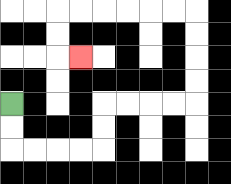{'start': '[0, 4]', 'end': '[3, 2]', 'path_directions': 'D,D,R,R,R,R,U,U,R,R,R,R,U,U,U,U,L,L,L,L,L,L,D,D,R', 'path_coordinates': '[[0, 4], [0, 5], [0, 6], [1, 6], [2, 6], [3, 6], [4, 6], [4, 5], [4, 4], [5, 4], [6, 4], [7, 4], [8, 4], [8, 3], [8, 2], [8, 1], [8, 0], [7, 0], [6, 0], [5, 0], [4, 0], [3, 0], [2, 0], [2, 1], [2, 2], [3, 2]]'}